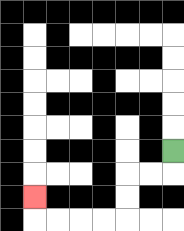{'start': '[7, 6]', 'end': '[1, 8]', 'path_directions': 'D,L,L,D,D,L,L,L,L,U', 'path_coordinates': '[[7, 6], [7, 7], [6, 7], [5, 7], [5, 8], [5, 9], [4, 9], [3, 9], [2, 9], [1, 9], [1, 8]]'}